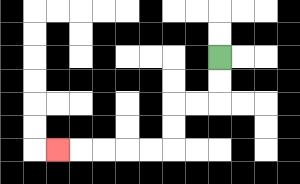{'start': '[9, 2]', 'end': '[2, 6]', 'path_directions': 'D,D,L,L,D,D,L,L,L,L,L', 'path_coordinates': '[[9, 2], [9, 3], [9, 4], [8, 4], [7, 4], [7, 5], [7, 6], [6, 6], [5, 6], [4, 6], [3, 6], [2, 6]]'}